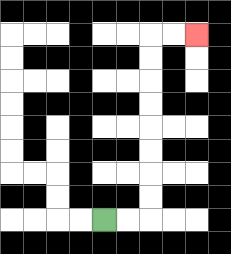{'start': '[4, 9]', 'end': '[8, 1]', 'path_directions': 'R,R,U,U,U,U,U,U,U,U,R,R', 'path_coordinates': '[[4, 9], [5, 9], [6, 9], [6, 8], [6, 7], [6, 6], [6, 5], [6, 4], [6, 3], [6, 2], [6, 1], [7, 1], [8, 1]]'}